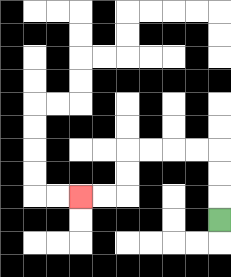{'start': '[9, 9]', 'end': '[3, 8]', 'path_directions': 'U,U,U,L,L,L,L,D,D,L,L', 'path_coordinates': '[[9, 9], [9, 8], [9, 7], [9, 6], [8, 6], [7, 6], [6, 6], [5, 6], [5, 7], [5, 8], [4, 8], [3, 8]]'}